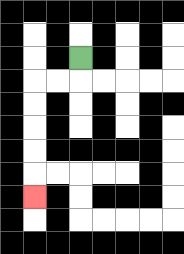{'start': '[3, 2]', 'end': '[1, 8]', 'path_directions': 'D,L,L,D,D,D,D,D', 'path_coordinates': '[[3, 2], [3, 3], [2, 3], [1, 3], [1, 4], [1, 5], [1, 6], [1, 7], [1, 8]]'}